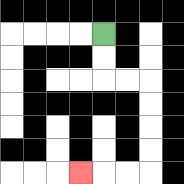{'start': '[4, 1]', 'end': '[3, 7]', 'path_directions': 'D,D,R,R,D,D,D,D,L,L,L', 'path_coordinates': '[[4, 1], [4, 2], [4, 3], [5, 3], [6, 3], [6, 4], [6, 5], [6, 6], [6, 7], [5, 7], [4, 7], [3, 7]]'}